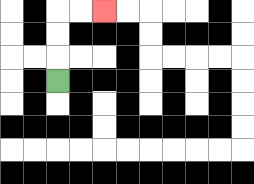{'start': '[2, 3]', 'end': '[4, 0]', 'path_directions': 'U,U,U,R,R', 'path_coordinates': '[[2, 3], [2, 2], [2, 1], [2, 0], [3, 0], [4, 0]]'}